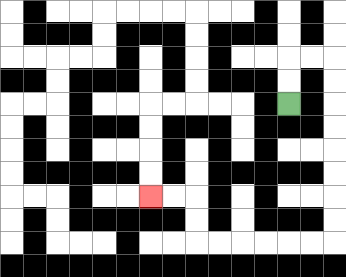{'start': '[12, 4]', 'end': '[6, 8]', 'path_directions': 'U,U,R,R,D,D,D,D,D,D,D,D,L,L,L,L,L,L,U,U,L,L', 'path_coordinates': '[[12, 4], [12, 3], [12, 2], [13, 2], [14, 2], [14, 3], [14, 4], [14, 5], [14, 6], [14, 7], [14, 8], [14, 9], [14, 10], [13, 10], [12, 10], [11, 10], [10, 10], [9, 10], [8, 10], [8, 9], [8, 8], [7, 8], [6, 8]]'}